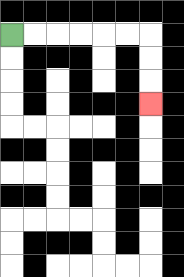{'start': '[0, 1]', 'end': '[6, 4]', 'path_directions': 'R,R,R,R,R,R,D,D,D', 'path_coordinates': '[[0, 1], [1, 1], [2, 1], [3, 1], [4, 1], [5, 1], [6, 1], [6, 2], [6, 3], [6, 4]]'}